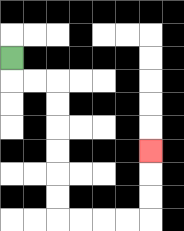{'start': '[0, 2]', 'end': '[6, 6]', 'path_directions': 'D,R,R,D,D,D,D,D,D,R,R,R,R,U,U,U', 'path_coordinates': '[[0, 2], [0, 3], [1, 3], [2, 3], [2, 4], [2, 5], [2, 6], [2, 7], [2, 8], [2, 9], [3, 9], [4, 9], [5, 9], [6, 9], [6, 8], [6, 7], [6, 6]]'}